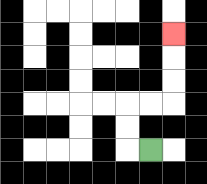{'start': '[6, 6]', 'end': '[7, 1]', 'path_directions': 'L,U,U,R,R,U,U,U', 'path_coordinates': '[[6, 6], [5, 6], [5, 5], [5, 4], [6, 4], [7, 4], [7, 3], [7, 2], [7, 1]]'}